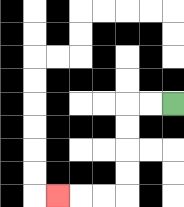{'start': '[7, 4]', 'end': '[2, 8]', 'path_directions': 'L,L,D,D,D,D,L,L,L', 'path_coordinates': '[[7, 4], [6, 4], [5, 4], [5, 5], [5, 6], [5, 7], [5, 8], [4, 8], [3, 8], [2, 8]]'}